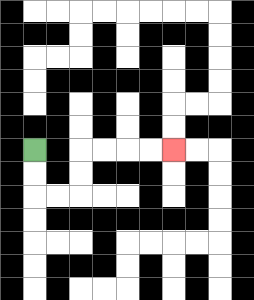{'start': '[1, 6]', 'end': '[7, 6]', 'path_directions': 'D,D,R,R,U,U,R,R,R,R', 'path_coordinates': '[[1, 6], [1, 7], [1, 8], [2, 8], [3, 8], [3, 7], [3, 6], [4, 6], [5, 6], [6, 6], [7, 6]]'}